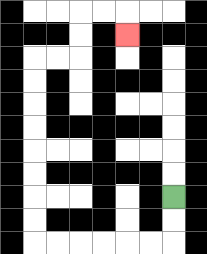{'start': '[7, 8]', 'end': '[5, 1]', 'path_directions': 'D,D,L,L,L,L,L,L,U,U,U,U,U,U,U,U,R,R,U,U,R,R,D', 'path_coordinates': '[[7, 8], [7, 9], [7, 10], [6, 10], [5, 10], [4, 10], [3, 10], [2, 10], [1, 10], [1, 9], [1, 8], [1, 7], [1, 6], [1, 5], [1, 4], [1, 3], [1, 2], [2, 2], [3, 2], [3, 1], [3, 0], [4, 0], [5, 0], [5, 1]]'}